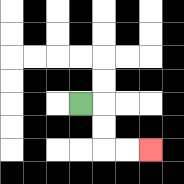{'start': '[3, 4]', 'end': '[6, 6]', 'path_directions': 'R,D,D,R,R', 'path_coordinates': '[[3, 4], [4, 4], [4, 5], [4, 6], [5, 6], [6, 6]]'}